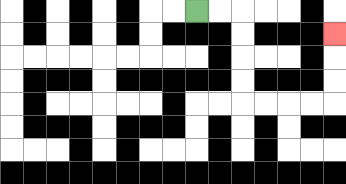{'start': '[8, 0]', 'end': '[14, 1]', 'path_directions': 'R,R,D,D,D,D,R,R,R,R,U,U,U', 'path_coordinates': '[[8, 0], [9, 0], [10, 0], [10, 1], [10, 2], [10, 3], [10, 4], [11, 4], [12, 4], [13, 4], [14, 4], [14, 3], [14, 2], [14, 1]]'}